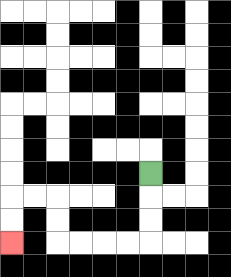{'start': '[6, 7]', 'end': '[0, 10]', 'path_directions': 'D,D,D,L,L,L,L,U,U,L,L,D,D', 'path_coordinates': '[[6, 7], [6, 8], [6, 9], [6, 10], [5, 10], [4, 10], [3, 10], [2, 10], [2, 9], [2, 8], [1, 8], [0, 8], [0, 9], [0, 10]]'}